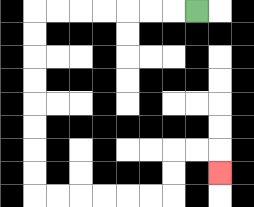{'start': '[8, 0]', 'end': '[9, 7]', 'path_directions': 'L,L,L,L,L,L,L,D,D,D,D,D,D,D,D,R,R,R,R,R,R,U,U,R,R,D', 'path_coordinates': '[[8, 0], [7, 0], [6, 0], [5, 0], [4, 0], [3, 0], [2, 0], [1, 0], [1, 1], [1, 2], [1, 3], [1, 4], [1, 5], [1, 6], [1, 7], [1, 8], [2, 8], [3, 8], [4, 8], [5, 8], [6, 8], [7, 8], [7, 7], [7, 6], [8, 6], [9, 6], [9, 7]]'}